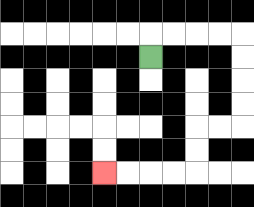{'start': '[6, 2]', 'end': '[4, 7]', 'path_directions': 'U,R,R,R,R,D,D,D,D,L,L,D,D,L,L,L,L', 'path_coordinates': '[[6, 2], [6, 1], [7, 1], [8, 1], [9, 1], [10, 1], [10, 2], [10, 3], [10, 4], [10, 5], [9, 5], [8, 5], [8, 6], [8, 7], [7, 7], [6, 7], [5, 7], [4, 7]]'}